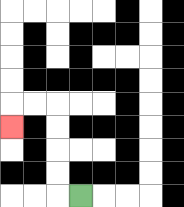{'start': '[3, 8]', 'end': '[0, 5]', 'path_directions': 'L,U,U,U,U,L,L,D', 'path_coordinates': '[[3, 8], [2, 8], [2, 7], [2, 6], [2, 5], [2, 4], [1, 4], [0, 4], [0, 5]]'}